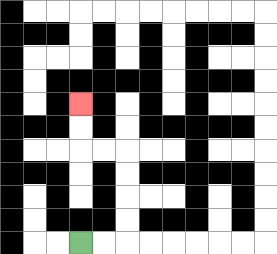{'start': '[3, 10]', 'end': '[3, 4]', 'path_directions': 'R,R,U,U,U,U,L,L,U,U', 'path_coordinates': '[[3, 10], [4, 10], [5, 10], [5, 9], [5, 8], [5, 7], [5, 6], [4, 6], [3, 6], [3, 5], [3, 4]]'}